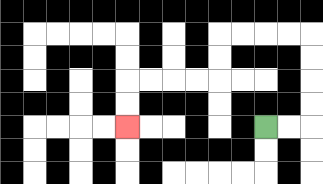{'start': '[11, 5]', 'end': '[5, 5]', 'path_directions': 'R,R,U,U,U,U,L,L,L,L,D,D,L,L,L,L,D,D', 'path_coordinates': '[[11, 5], [12, 5], [13, 5], [13, 4], [13, 3], [13, 2], [13, 1], [12, 1], [11, 1], [10, 1], [9, 1], [9, 2], [9, 3], [8, 3], [7, 3], [6, 3], [5, 3], [5, 4], [5, 5]]'}